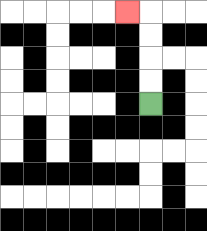{'start': '[6, 4]', 'end': '[5, 0]', 'path_directions': 'U,U,U,U,L', 'path_coordinates': '[[6, 4], [6, 3], [6, 2], [6, 1], [6, 0], [5, 0]]'}